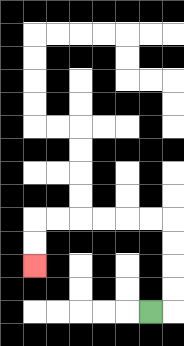{'start': '[6, 13]', 'end': '[1, 11]', 'path_directions': 'R,U,U,U,U,L,L,L,L,L,L,D,D', 'path_coordinates': '[[6, 13], [7, 13], [7, 12], [7, 11], [7, 10], [7, 9], [6, 9], [5, 9], [4, 9], [3, 9], [2, 9], [1, 9], [1, 10], [1, 11]]'}